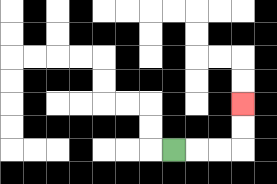{'start': '[7, 6]', 'end': '[10, 4]', 'path_directions': 'R,R,R,U,U', 'path_coordinates': '[[7, 6], [8, 6], [9, 6], [10, 6], [10, 5], [10, 4]]'}